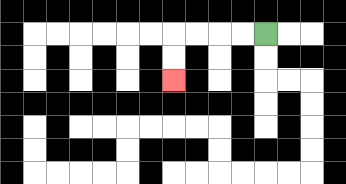{'start': '[11, 1]', 'end': '[7, 3]', 'path_directions': 'L,L,L,L,D,D', 'path_coordinates': '[[11, 1], [10, 1], [9, 1], [8, 1], [7, 1], [7, 2], [7, 3]]'}